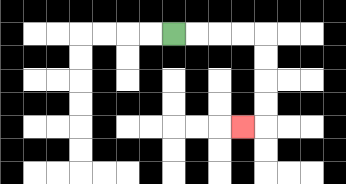{'start': '[7, 1]', 'end': '[10, 5]', 'path_directions': 'R,R,R,R,D,D,D,D,L', 'path_coordinates': '[[7, 1], [8, 1], [9, 1], [10, 1], [11, 1], [11, 2], [11, 3], [11, 4], [11, 5], [10, 5]]'}